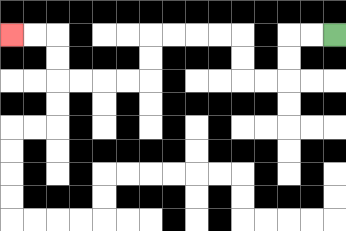{'start': '[14, 1]', 'end': '[0, 1]', 'path_directions': 'L,L,D,D,L,L,U,U,L,L,L,L,D,D,L,L,L,L,U,U,L,L', 'path_coordinates': '[[14, 1], [13, 1], [12, 1], [12, 2], [12, 3], [11, 3], [10, 3], [10, 2], [10, 1], [9, 1], [8, 1], [7, 1], [6, 1], [6, 2], [6, 3], [5, 3], [4, 3], [3, 3], [2, 3], [2, 2], [2, 1], [1, 1], [0, 1]]'}